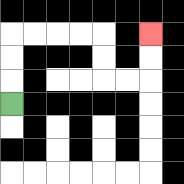{'start': '[0, 4]', 'end': '[6, 1]', 'path_directions': 'U,U,U,R,R,R,R,D,D,R,R,U,U', 'path_coordinates': '[[0, 4], [0, 3], [0, 2], [0, 1], [1, 1], [2, 1], [3, 1], [4, 1], [4, 2], [4, 3], [5, 3], [6, 3], [6, 2], [6, 1]]'}